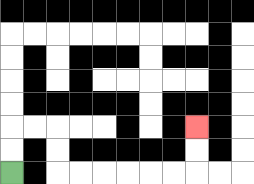{'start': '[0, 7]', 'end': '[8, 5]', 'path_directions': 'U,U,R,R,D,D,R,R,R,R,R,R,U,U', 'path_coordinates': '[[0, 7], [0, 6], [0, 5], [1, 5], [2, 5], [2, 6], [2, 7], [3, 7], [4, 7], [5, 7], [6, 7], [7, 7], [8, 7], [8, 6], [8, 5]]'}